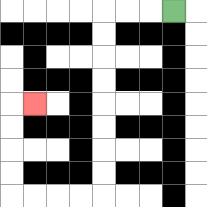{'start': '[7, 0]', 'end': '[1, 4]', 'path_directions': 'L,L,L,D,D,D,D,D,D,D,D,L,L,L,L,U,U,U,U,R', 'path_coordinates': '[[7, 0], [6, 0], [5, 0], [4, 0], [4, 1], [4, 2], [4, 3], [4, 4], [4, 5], [4, 6], [4, 7], [4, 8], [3, 8], [2, 8], [1, 8], [0, 8], [0, 7], [0, 6], [0, 5], [0, 4], [1, 4]]'}